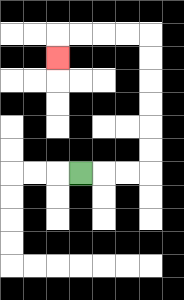{'start': '[3, 7]', 'end': '[2, 2]', 'path_directions': 'R,R,R,U,U,U,U,U,U,L,L,L,L,D', 'path_coordinates': '[[3, 7], [4, 7], [5, 7], [6, 7], [6, 6], [6, 5], [6, 4], [6, 3], [6, 2], [6, 1], [5, 1], [4, 1], [3, 1], [2, 1], [2, 2]]'}